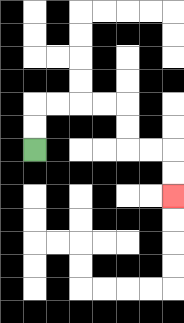{'start': '[1, 6]', 'end': '[7, 8]', 'path_directions': 'U,U,R,R,R,R,D,D,R,R,D,D', 'path_coordinates': '[[1, 6], [1, 5], [1, 4], [2, 4], [3, 4], [4, 4], [5, 4], [5, 5], [5, 6], [6, 6], [7, 6], [7, 7], [7, 8]]'}